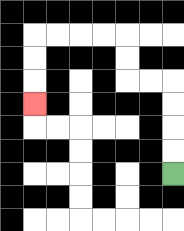{'start': '[7, 7]', 'end': '[1, 4]', 'path_directions': 'U,U,U,U,L,L,U,U,L,L,L,L,D,D,D', 'path_coordinates': '[[7, 7], [7, 6], [7, 5], [7, 4], [7, 3], [6, 3], [5, 3], [5, 2], [5, 1], [4, 1], [3, 1], [2, 1], [1, 1], [1, 2], [1, 3], [1, 4]]'}